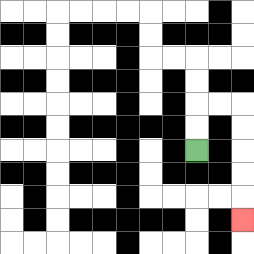{'start': '[8, 6]', 'end': '[10, 9]', 'path_directions': 'U,U,R,R,D,D,D,D,D', 'path_coordinates': '[[8, 6], [8, 5], [8, 4], [9, 4], [10, 4], [10, 5], [10, 6], [10, 7], [10, 8], [10, 9]]'}